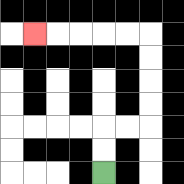{'start': '[4, 7]', 'end': '[1, 1]', 'path_directions': 'U,U,R,R,U,U,U,U,L,L,L,L,L', 'path_coordinates': '[[4, 7], [4, 6], [4, 5], [5, 5], [6, 5], [6, 4], [6, 3], [6, 2], [6, 1], [5, 1], [4, 1], [3, 1], [2, 1], [1, 1]]'}